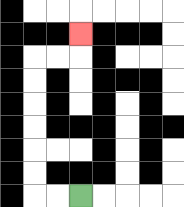{'start': '[3, 8]', 'end': '[3, 1]', 'path_directions': 'L,L,U,U,U,U,U,U,R,R,U', 'path_coordinates': '[[3, 8], [2, 8], [1, 8], [1, 7], [1, 6], [1, 5], [1, 4], [1, 3], [1, 2], [2, 2], [3, 2], [3, 1]]'}